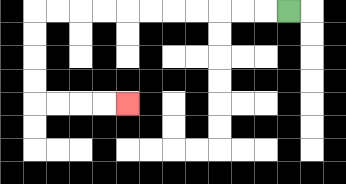{'start': '[12, 0]', 'end': '[5, 4]', 'path_directions': 'L,L,L,L,L,L,L,L,L,L,L,D,D,D,D,R,R,R,R', 'path_coordinates': '[[12, 0], [11, 0], [10, 0], [9, 0], [8, 0], [7, 0], [6, 0], [5, 0], [4, 0], [3, 0], [2, 0], [1, 0], [1, 1], [1, 2], [1, 3], [1, 4], [2, 4], [3, 4], [4, 4], [5, 4]]'}